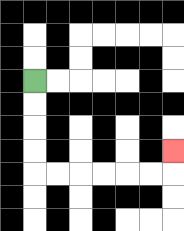{'start': '[1, 3]', 'end': '[7, 6]', 'path_directions': 'D,D,D,D,R,R,R,R,R,R,U', 'path_coordinates': '[[1, 3], [1, 4], [1, 5], [1, 6], [1, 7], [2, 7], [3, 7], [4, 7], [5, 7], [6, 7], [7, 7], [7, 6]]'}